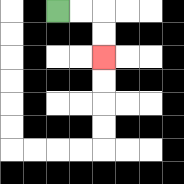{'start': '[2, 0]', 'end': '[4, 2]', 'path_directions': 'R,R,D,D', 'path_coordinates': '[[2, 0], [3, 0], [4, 0], [4, 1], [4, 2]]'}